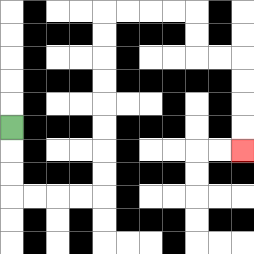{'start': '[0, 5]', 'end': '[10, 6]', 'path_directions': 'D,D,D,R,R,R,R,U,U,U,U,U,U,U,U,R,R,R,R,D,D,R,R,D,D,D,D', 'path_coordinates': '[[0, 5], [0, 6], [0, 7], [0, 8], [1, 8], [2, 8], [3, 8], [4, 8], [4, 7], [4, 6], [4, 5], [4, 4], [4, 3], [4, 2], [4, 1], [4, 0], [5, 0], [6, 0], [7, 0], [8, 0], [8, 1], [8, 2], [9, 2], [10, 2], [10, 3], [10, 4], [10, 5], [10, 6]]'}